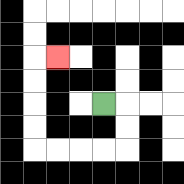{'start': '[4, 4]', 'end': '[2, 2]', 'path_directions': 'R,D,D,L,L,L,L,U,U,U,U,R', 'path_coordinates': '[[4, 4], [5, 4], [5, 5], [5, 6], [4, 6], [3, 6], [2, 6], [1, 6], [1, 5], [1, 4], [1, 3], [1, 2], [2, 2]]'}